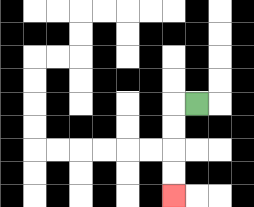{'start': '[8, 4]', 'end': '[7, 8]', 'path_directions': 'L,D,D,D,D', 'path_coordinates': '[[8, 4], [7, 4], [7, 5], [7, 6], [7, 7], [7, 8]]'}